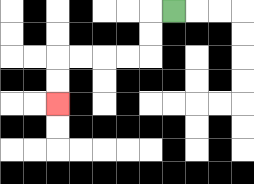{'start': '[7, 0]', 'end': '[2, 4]', 'path_directions': 'L,D,D,L,L,L,L,D,D', 'path_coordinates': '[[7, 0], [6, 0], [6, 1], [6, 2], [5, 2], [4, 2], [3, 2], [2, 2], [2, 3], [2, 4]]'}